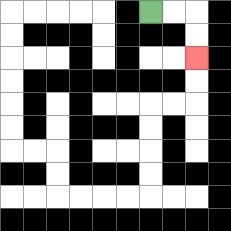{'start': '[6, 0]', 'end': '[8, 2]', 'path_directions': 'R,R,D,D', 'path_coordinates': '[[6, 0], [7, 0], [8, 0], [8, 1], [8, 2]]'}